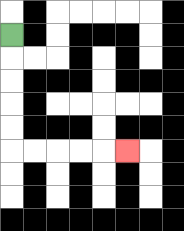{'start': '[0, 1]', 'end': '[5, 6]', 'path_directions': 'D,D,D,D,D,R,R,R,R,R', 'path_coordinates': '[[0, 1], [0, 2], [0, 3], [0, 4], [0, 5], [0, 6], [1, 6], [2, 6], [3, 6], [4, 6], [5, 6]]'}